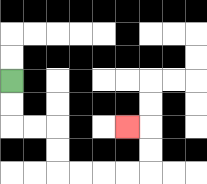{'start': '[0, 3]', 'end': '[5, 5]', 'path_directions': 'D,D,R,R,D,D,R,R,R,R,U,U,L', 'path_coordinates': '[[0, 3], [0, 4], [0, 5], [1, 5], [2, 5], [2, 6], [2, 7], [3, 7], [4, 7], [5, 7], [6, 7], [6, 6], [6, 5], [5, 5]]'}